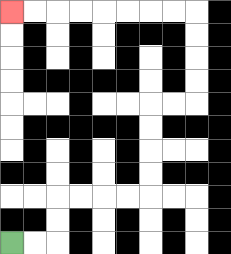{'start': '[0, 10]', 'end': '[0, 0]', 'path_directions': 'R,R,U,U,R,R,R,R,U,U,U,U,R,R,U,U,U,U,L,L,L,L,L,L,L,L', 'path_coordinates': '[[0, 10], [1, 10], [2, 10], [2, 9], [2, 8], [3, 8], [4, 8], [5, 8], [6, 8], [6, 7], [6, 6], [6, 5], [6, 4], [7, 4], [8, 4], [8, 3], [8, 2], [8, 1], [8, 0], [7, 0], [6, 0], [5, 0], [4, 0], [3, 0], [2, 0], [1, 0], [0, 0]]'}